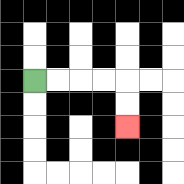{'start': '[1, 3]', 'end': '[5, 5]', 'path_directions': 'R,R,R,R,D,D', 'path_coordinates': '[[1, 3], [2, 3], [3, 3], [4, 3], [5, 3], [5, 4], [5, 5]]'}